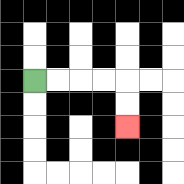{'start': '[1, 3]', 'end': '[5, 5]', 'path_directions': 'R,R,R,R,D,D', 'path_coordinates': '[[1, 3], [2, 3], [3, 3], [4, 3], [5, 3], [5, 4], [5, 5]]'}